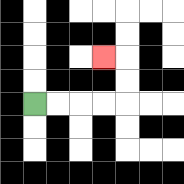{'start': '[1, 4]', 'end': '[4, 2]', 'path_directions': 'R,R,R,R,U,U,L', 'path_coordinates': '[[1, 4], [2, 4], [3, 4], [4, 4], [5, 4], [5, 3], [5, 2], [4, 2]]'}